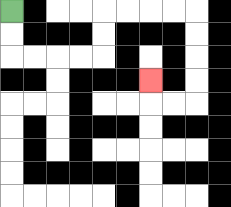{'start': '[0, 0]', 'end': '[6, 3]', 'path_directions': 'D,D,R,R,R,R,U,U,R,R,R,R,D,D,D,D,L,L,U', 'path_coordinates': '[[0, 0], [0, 1], [0, 2], [1, 2], [2, 2], [3, 2], [4, 2], [4, 1], [4, 0], [5, 0], [6, 0], [7, 0], [8, 0], [8, 1], [8, 2], [8, 3], [8, 4], [7, 4], [6, 4], [6, 3]]'}